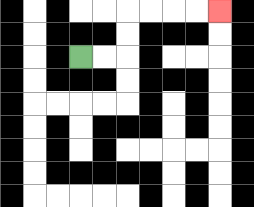{'start': '[3, 2]', 'end': '[9, 0]', 'path_directions': 'R,R,U,U,R,R,R,R', 'path_coordinates': '[[3, 2], [4, 2], [5, 2], [5, 1], [5, 0], [6, 0], [7, 0], [8, 0], [9, 0]]'}